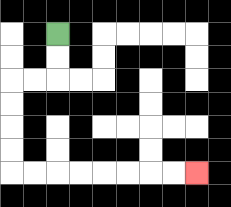{'start': '[2, 1]', 'end': '[8, 7]', 'path_directions': 'D,D,L,L,D,D,D,D,R,R,R,R,R,R,R,R', 'path_coordinates': '[[2, 1], [2, 2], [2, 3], [1, 3], [0, 3], [0, 4], [0, 5], [0, 6], [0, 7], [1, 7], [2, 7], [3, 7], [4, 7], [5, 7], [6, 7], [7, 7], [8, 7]]'}